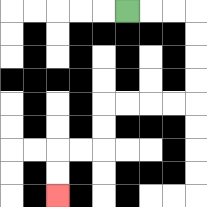{'start': '[5, 0]', 'end': '[2, 8]', 'path_directions': 'R,R,R,D,D,D,D,L,L,L,L,D,D,L,L,D,D', 'path_coordinates': '[[5, 0], [6, 0], [7, 0], [8, 0], [8, 1], [8, 2], [8, 3], [8, 4], [7, 4], [6, 4], [5, 4], [4, 4], [4, 5], [4, 6], [3, 6], [2, 6], [2, 7], [2, 8]]'}